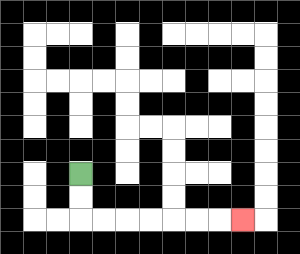{'start': '[3, 7]', 'end': '[10, 9]', 'path_directions': 'D,D,R,R,R,R,R,R,R', 'path_coordinates': '[[3, 7], [3, 8], [3, 9], [4, 9], [5, 9], [6, 9], [7, 9], [8, 9], [9, 9], [10, 9]]'}